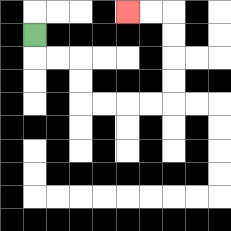{'start': '[1, 1]', 'end': '[5, 0]', 'path_directions': 'D,R,R,D,D,R,R,R,R,U,U,U,U,L,L', 'path_coordinates': '[[1, 1], [1, 2], [2, 2], [3, 2], [3, 3], [3, 4], [4, 4], [5, 4], [6, 4], [7, 4], [7, 3], [7, 2], [7, 1], [7, 0], [6, 0], [5, 0]]'}